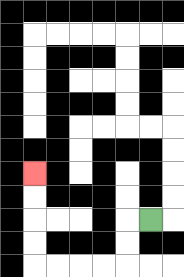{'start': '[6, 9]', 'end': '[1, 7]', 'path_directions': 'L,D,D,L,L,L,L,U,U,U,U', 'path_coordinates': '[[6, 9], [5, 9], [5, 10], [5, 11], [4, 11], [3, 11], [2, 11], [1, 11], [1, 10], [1, 9], [1, 8], [1, 7]]'}